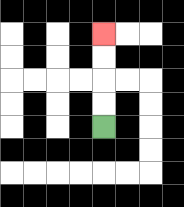{'start': '[4, 5]', 'end': '[4, 1]', 'path_directions': 'U,U,U,U', 'path_coordinates': '[[4, 5], [4, 4], [4, 3], [4, 2], [4, 1]]'}